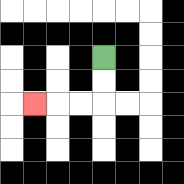{'start': '[4, 2]', 'end': '[1, 4]', 'path_directions': 'D,D,L,L,L', 'path_coordinates': '[[4, 2], [4, 3], [4, 4], [3, 4], [2, 4], [1, 4]]'}